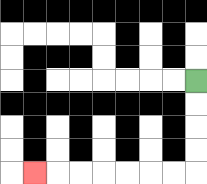{'start': '[8, 3]', 'end': '[1, 7]', 'path_directions': 'D,D,D,D,L,L,L,L,L,L,L', 'path_coordinates': '[[8, 3], [8, 4], [8, 5], [8, 6], [8, 7], [7, 7], [6, 7], [5, 7], [4, 7], [3, 7], [2, 7], [1, 7]]'}